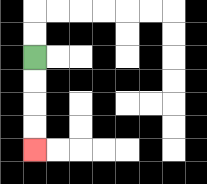{'start': '[1, 2]', 'end': '[1, 6]', 'path_directions': 'D,D,D,D', 'path_coordinates': '[[1, 2], [1, 3], [1, 4], [1, 5], [1, 6]]'}